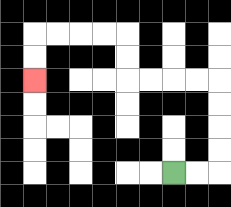{'start': '[7, 7]', 'end': '[1, 3]', 'path_directions': 'R,R,U,U,U,U,L,L,L,L,U,U,L,L,L,L,D,D', 'path_coordinates': '[[7, 7], [8, 7], [9, 7], [9, 6], [9, 5], [9, 4], [9, 3], [8, 3], [7, 3], [6, 3], [5, 3], [5, 2], [5, 1], [4, 1], [3, 1], [2, 1], [1, 1], [1, 2], [1, 3]]'}